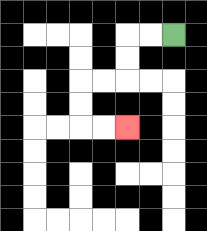{'start': '[7, 1]', 'end': '[5, 5]', 'path_directions': 'L,L,D,D,L,L,D,D,R,R', 'path_coordinates': '[[7, 1], [6, 1], [5, 1], [5, 2], [5, 3], [4, 3], [3, 3], [3, 4], [3, 5], [4, 5], [5, 5]]'}